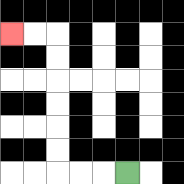{'start': '[5, 7]', 'end': '[0, 1]', 'path_directions': 'L,L,L,U,U,U,U,U,U,L,L', 'path_coordinates': '[[5, 7], [4, 7], [3, 7], [2, 7], [2, 6], [2, 5], [2, 4], [2, 3], [2, 2], [2, 1], [1, 1], [0, 1]]'}